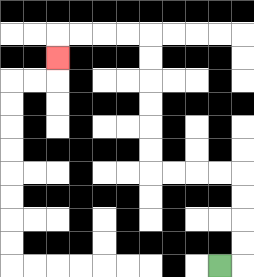{'start': '[9, 11]', 'end': '[2, 2]', 'path_directions': 'R,U,U,U,U,L,L,L,L,U,U,U,U,U,U,L,L,L,L,D', 'path_coordinates': '[[9, 11], [10, 11], [10, 10], [10, 9], [10, 8], [10, 7], [9, 7], [8, 7], [7, 7], [6, 7], [6, 6], [6, 5], [6, 4], [6, 3], [6, 2], [6, 1], [5, 1], [4, 1], [3, 1], [2, 1], [2, 2]]'}